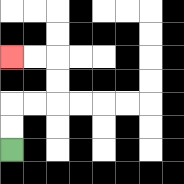{'start': '[0, 6]', 'end': '[0, 2]', 'path_directions': 'U,U,R,R,U,U,L,L', 'path_coordinates': '[[0, 6], [0, 5], [0, 4], [1, 4], [2, 4], [2, 3], [2, 2], [1, 2], [0, 2]]'}